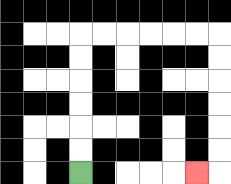{'start': '[3, 7]', 'end': '[8, 7]', 'path_directions': 'U,U,U,U,U,U,R,R,R,R,R,R,D,D,D,D,D,D,L', 'path_coordinates': '[[3, 7], [3, 6], [3, 5], [3, 4], [3, 3], [3, 2], [3, 1], [4, 1], [5, 1], [6, 1], [7, 1], [8, 1], [9, 1], [9, 2], [9, 3], [9, 4], [9, 5], [9, 6], [9, 7], [8, 7]]'}